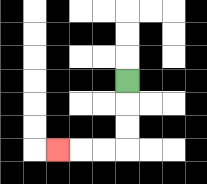{'start': '[5, 3]', 'end': '[2, 6]', 'path_directions': 'D,D,D,L,L,L', 'path_coordinates': '[[5, 3], [5, 4], [5, 5], [5, 6], [4, 6], [3, 6], [2, 6]]'}